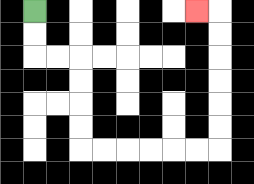{'start': '[1, 0]', 'end': '[8, 0]', 'path_directions': 'D,D,R,R,D,D,D,D,R,R,R,R,R,R,U,U,U,U,U,U,L', 'path_coordinates': '[[1, 0], [1, 1], [1, 2], [2, 2], [3, 2], [3, 3], [3, 4], [3, 5], [3, 6], [4, 6], [5, 6], [6, 6], [7, 6], [8, 6], [9, 6], [9, 5], [9, 4], [9, 3], [9, 2], [9, 1], [9, 0], [8, 0]]'}